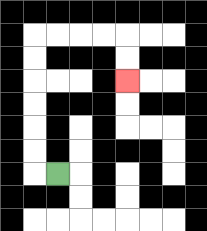{'start': '[2, 7]', 'end': '[5, 3]', 'path_directions': 'L,U,U,U,U,U,U,R,R,R,R,D,D', 'path_coordinates': '[[2, 7], [1, 7], [1, 6], [1, 5], [1, 4], [1, 3], [1, 2], [1, 1], [2, 1], [3, 1], [4, 1], [5, 1], [5, 2], [5, 3]]'}